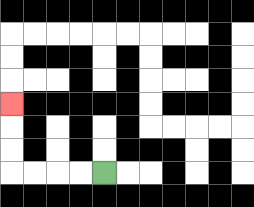{'start': '[4, 7]', 'end': '[0, 4]', 'path_directions': 'L,L,L,L,U,U,U', 'path_coordinates': '[[4, 7], [3, 7], [2, 7], [1, 7], [0, 7], [0, 6], [0, 5], [0, 4]]'}